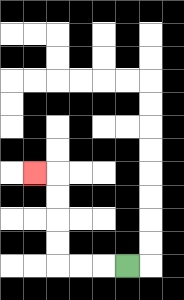{'start': '[5, 11]', 'end': '[1, 7]', 'path_directions': 'L,L,L,U,U,U,U,L', 'path_coordinates': '[[5, 11], [4, 11], [3, 11], [2, 11], [2, 10], [2, 9], [2, 8], [2, 7], [1, 7]]'}